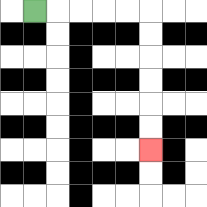{'start': '[1, 0]', 'end': '[6, 6]', 'path_directions': 'R,R,R,R,R,D,D,D,D,D,D', 'path_coordinates': '[[1, 0], [2, 0], [3, 0], [4, 0], [5, 0], [6, 0], [6, 1], [6, 2], [6, 3], [6, 4], [6, 5], [6, 6]]'}